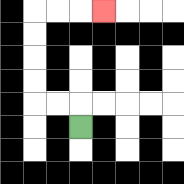{'start': '[3, 5]', 'end': '[4, 0]', 'path_directions': 'U,L,L,U,U,U,U,R,R,R', 'path_coordinates': '[[3, 5], [3, 4], [2, 4], [1, 4], [1, 3], [1, 2], [1, 1], [1, 0], [2, 0], [3, 0], [4, 0]]'}